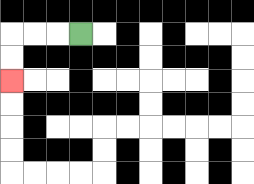{'start': '[3, 1]', 'end': '[0, 3]', 'path_directions': 'L,L,L,D,D', 'path_coordinates': '[[3, 1], [2, 1], [1, 1], [0, 1], [0, 2], [0, 3]]'}